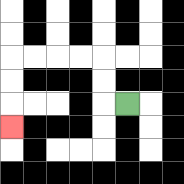{'start': '[5, 4]', 'end': '[0, 5]', 'path_directions': 'L,U,U,L,L,L,L,D,D,D', 'path_coordinates': '[[5, 4], [4, 4], [4, 3], [4, 2], [3, 2], [2, 2], [1, 2], [0, 2], [0, 3], [0, 4], [0, 5]]'}